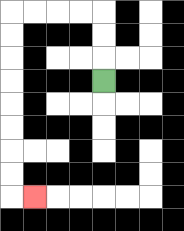{'start': '[4, 3]', 'end': '[1, 8]', 'path_directions': 'U,U,U,L,L,L,L,D,D,D,D,D,D,D,D,R', 'path_coordinates': '[[4, 3], [4, 2], [4, 1], [4, 0], [3, 0], [2, 0], [1, 0], [0, 0], [0, 1], [0, 2], [0, 3], [0, 4], [0, 5], [0, 6], [0, 7], [0, 8], [1, 8]]'}